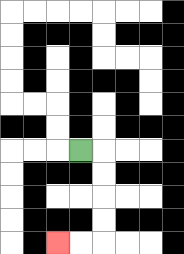{'start': '[3, 6]', 'end': '[2, 10]', 'path_directions': 'R,D,D,D,D,L,L', 'path_coordinates': '[[3, 6], [4, 6], [4, 7], [4, 8], [4, 9], [4, 10], [3, 10], [2, 10]]'}